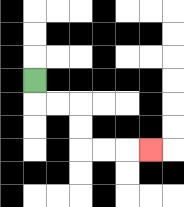{'start': '[1, 3]', 'end': '[6, 6]', 'path_directions': 'D,R,R,D,D,R,R,R', 'path_coordinates': '[[1, 3], [1, 4], [2, 4], [3, 4], [3, 5], [3, 6], [4, 6], [5, 6], [6, 6]]'}